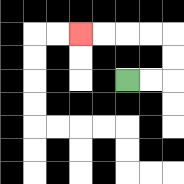{'start': '[5, 3]', 'end': '[3, 1]', 'path_directions': 'R,R,U,U,L,L,L,L', 'path_coordinates': '[[5, 3], [6, 3], [7, 3], [7, 2], [7, 1], [6, 1], [5, 1], [4, 1], [3, 1]]'}